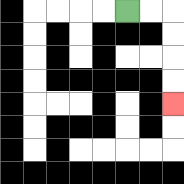{'start': '[5, 0]', 'end': '[7, 4]', 'path_directions': 'R,R,D,D,D,D', 'path_coordinates': '[[5, 0], [6, 0], [7, 0], [7, 1], [7, 2], [7, 3], [7, 4]]'}